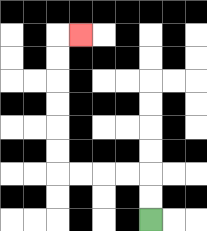{'start': '[6, 9]', 'end': '[3, 1]', 'path_directions': 'U,U,L,L,L,L,U,U,U,U,U,U,R', 'path_coordinates': '[[6, 9], [6, 8], [6, 7], [5, 7], [4, 7], [3, 7], [2, 7], [2, 6], [2, 5], [2, 4], [2, 3], [2, 2], [2, 1], [3, 1]]'}